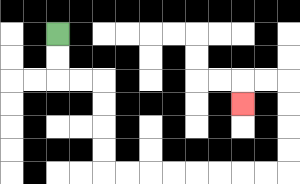{'start': '[2, 1]', 'end': '[10, 4]', 'path_directions': 'D,D,R,R,D,D,D,D,R,R,R,R,R,R,R,R,U,U,U,U,L,L,D', 'path_coordinates': '[[2, 1], [2, 2], [2, 3], [3, 3], [4, 3], [4, 4], [4, 5], [4, 6], [4, 7], [5, 7], [6, 7], [7, 7], [8, 7], [9, 7], [10, 7], [11, 7], [12, 7], [12, 6], [12, 5], [12, 4], [12, 3], [11, 3], [10, 3], [10, 4]]'}